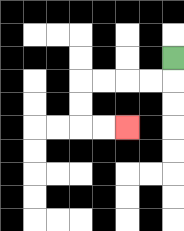{'start': '[7, 2]', 'end': '[5, 5]', 'path_directions': 'D,L,L,L,L,D,D,R,R', 'path_coordinates': '[[7, 2], [7, 3], [6, 3], [5, 3], [4, 3], [3, 3], [3, 4], [3, 5], [4, 5], [5, 5]]'}